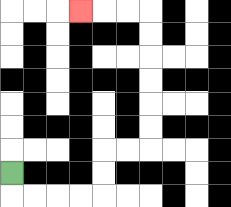{'start': '[0, 7]', 'end': '[3, 0]', 'path_directions': 'D,R,R,R,R,U,U,R,R,U,U,U,U,U,U,L,L,L', 'path_coordinates': '[[0, 7], [0, 8], [1, 8], [2, 8], [3, 8], [4, 8], [4, 7], [4, 6], [5, 6], [6, 6], [6, 5], [6, 4], [6, 3], [6, 2], [6, 1], [6, 0], [5, 0], [4, 0], [3, 0]]'}